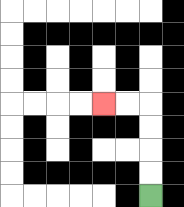{'start': '[6, 8]', 'end': '[4, 4]', 'path_directions': 'U,U,U,U,L,L', 'path_coordinates': '[[6, 8], [6, 7], [6, 6], [6, 5], [6, 4], [5, 4], [4, 4]]'}